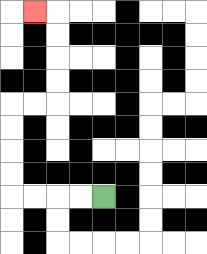{'start': '[4, 8]', 'end': '[1, 0]', 'path_directions': 'L,L,L,L,U,U,U,U,R,R,U,U,U,U,L', 'path_coordinates': '[[4, 8], [3, 8], [2, 8], [1, 8], [0, 8], [0, 7], [0, 6], [0, 5], [0, 4], [1, 4], [2, 4], [2, 3], [2, 2], [2, 1], [2, 0], [1, 0]]'}